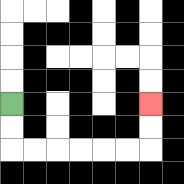{'start': '[0, 4]', 'end': '[6, 4]', 'path_directions': 'D,D,R,R,R,R,R,R,U,U', 'path_coordinates': '[[0, 4], [0, 5], [0, 6], [1, 6], [2, 6], [3, 6], [4, 6], [5, 6], [6, 6], [6, 5], [6, 4]]'}